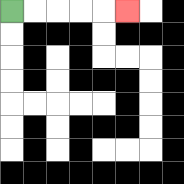{'start': '[0, 0]', 'end': '[5, 0]', 'path_directions': 'R,R,R,R,R', 'path_coordinates': '[[0, 0], [1, 0], [2, 0], [3, 0], [4, 0], [5, 0]]'}